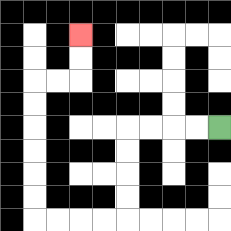{'start': '[9, 5]', 'end': '[3, 1]', 'path_directions': 'L,L,L,L,D,D,D,D,L,L,L,L,U,U,U,U,U,U,R,R,U,U', 'path_coordinates': '[[9, 5], [8, 5], [7, 5], [6, 5], [5, 5], [5, 6], [5, 7], [5, 8], [5, 9], [4, 9], [3, 9], [2, 9], [1, 9], [1, 8], [1, 7], [1, 6], [1, 5], [1, 4], [1, 3], [2, 3], [3, 3], [3, 2], [3, 1]]'}